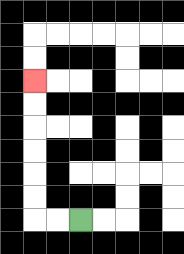{'start': '[3, 9]', 'end': '[1, 3]', 'path_directions': 'L,L,U,U,U,U,U,U', 'path_coordinates': '[[3, 9], [2, 9], [1, 9], [1, 8], [1, 7], [1, 6], [1, 5], [1, 4], [1, 3]]'}